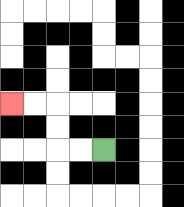{'start': '[4, 6]', 'end': '[0, 4]', 'path_directions': 'L,L,U,U,L,L', 'path_coordinates': '[[4, 6], [3, 6], [2, 6], [2, 5], [2, 4], [1, 4], [0, 4]]'}